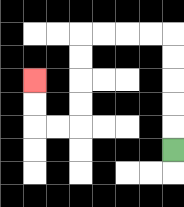{'start': '[7, 6]', 'end': '[1, 3]', 'path_directions': 'U,U,U,U,U,L,L,L,L,D,D,D,D,L,L,U,U', 'path_coordinates': '[[7, 6], [7, 5], [7, 4], [7, 3], [7, 2], [7, 1], [6, 1], [5, 1], [4, 1], [3, 1], [3, 2], [3, 3], [3, 4], [3, 5], [2, 5], [1, 5], [1, 4], [1, 3]]'}